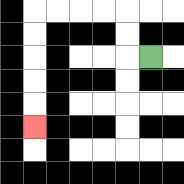{'start': '[6, 2]', 'end': '[1, 5]', 'path_directions': 'L,U,U,L,L,L,L,D,D,D,D,D', 'path_coordinates': '[[6, 2], [5, 2], [5, 1], [5, 0], [4, 0], [3, 0], [2, 0], [1, 0], [1, 1], [1, 2], [1, 3], [1, 4], [1, 5]]'}